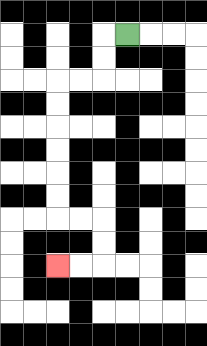{'start': '[5, 1]', 'end': '[2, 11]', 'path_directions': 'L,D,D,L,L,D,D,D,D,D,D,R,R,D,D,L,L', 'path_coordinates': '[[5, 1], [4, 1], [4, 2], [4, 3], [3, 3], [2, 3], [2, 4], [2, 5], [2, 6], [2, 7], [2, 8], [2, 9], [3, 9], [4, 9], [4, 10], [4, 11], [3, 11], [2, 11]]'}